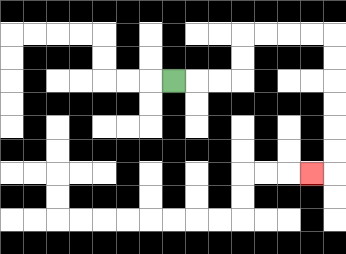{'start': '[7, 3]', 'end': '[13, 7]', 'path_directions': 'R,R,R,U,U,R,R,R,R,D,D,D,D,D,D,L', 'path_coordinates': '[[7, 3], [8, 3], [9, 3], [10, 3], [10, 2], [10, 1], [11, 1], [12, 1], [13, 1], [14, 1], [14, 2], [14, 3], [14, 4], [14, 5], [14, 6], [14, 7], [13, 7]]'}